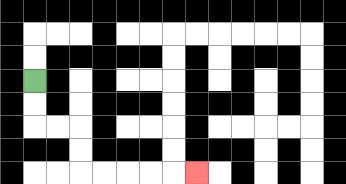{'start': '[1, 3]', 'end': '[8, 7]', 'path_directions': 'D,D,R,R,D,D,R,R,R,R,R', 'path_coordinates': '[[1, 3], [1, 4], [1, 5], [2, 5], [3, 5], [3, 6], [3, 7], [4, 7], [5, 7], [6, 7], [7, 7], [8, 7]]'}